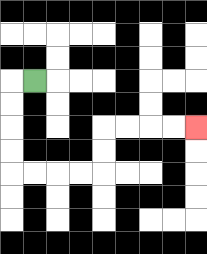{'start': '[1, 3]', 'end': '[8, 5]', 'path_directions': 'L,D,D,D,D,R,R,R,R,U,U,R,R,R,R', 'path_coordinates': '[[1, 3], [0, 3], [0, 4], [0, 5], [0, 6], [0, 7], [1, 7], [2, 7], [3, 7], [4, 7], [4, 6], [4, 5], [5, 5], [6, 5], [7, 5], [8, 5]]'}